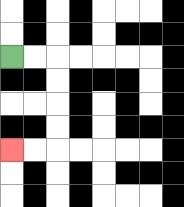{'start': '[0, 2]', 'end': '[0, 6]', 'path_directions': 'R,R,D,D,D,D,L,L', 'path_coordinates': '[[0, 2], [1, 2], [2, 2], [2, 3], [2, 4], [2, 5], [2, 6], [1, 6], [0, 6]]'}